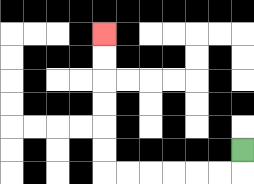{'start': '[10, 6]', 'end': '[4, 1]', 'path_directions': 'D,L,L,L,L,L,L,U,U,U,U,U,U', 'path_coordinates': '[[10, 6], [10, 7], [9, 7], [8, 7], [7, 7], [6, 7], [5, 7], [4, 7], [4, 6], [4, 5], [4, 4], [4, 3], [4, 2], [4, 1]]'}